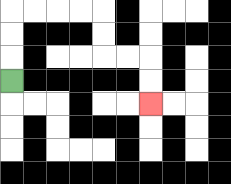{'start': '[0, 3]', 'end': '[6, 4]', 'path_directions': 'U,U,U,R,R,R,R,D,D,R,R,D,D', 'path_coordinates': '[[0, 3], [0, 2], [0, 1], [0, 0], [1, 0], [2, 0], [3, 0], [4, 0], [4, 1], [4, 2], [5, 2], [6, 2], [6, 3], [6, 4]]'}